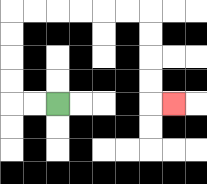{'start': '[2, 4]', 'end': '[7, 4]', 'path_directions': 'L,L,U,U,U,U,R,R,R,R,R,R,D,D,D,D,R', 'path_coordinates': '[[2, 4], [1, 4], [0, 4], [0, 3], [0, 2], [0, 1], [0, 0], [1, 0], [2, 0], [3, 0], [4, 0], [5, 0], [6, 0], [6, 1], [6, 2], [6, 3], [6, 4], [7, 4]]'}